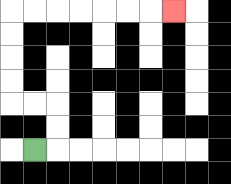{'start': '[1, 6]', 'end': '[7, 0]', 'path_directions': 'R,U,U,L,L,U,U,U,U,R,R,R,R,R,R,R', 'path_coordinates': '[[1, 6], [2, 6], [2, 5], [2, 4], [1, 4], [0, 4], [0, 3], [0, 2], [0, 1], [0, 0], [1, 0], [2, 0], [3, 0], [4, 0], [5, 0], [6, 0], [7, 0]]'}